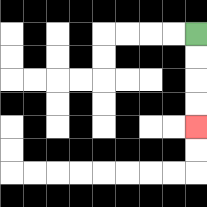{'start': '[8, 1]', 'end': '[8, 5]', 'path_directions': 'D,D,D,D', 'path_coordinates': '[[8, 1], [8, 2], [8, 3], [8, 4], [8, 5]]'}